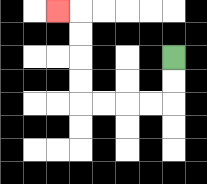{'start': '[7, 2]', 'end': '[2, 0]', 'path_directions': 'D,D,L,L,L,L,U,U,U,U,L', 'path_coordinates': '[[7, 2], [7, 3], [7, 4], [6, 4], [5, 4], [4, 4], [3, 4], [3, 3], [3, 2], [3, 1], [3, 0], [2, 0]]'}